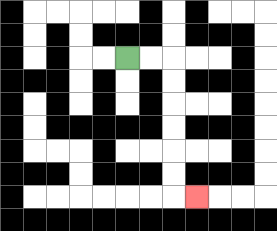{'start': '[5, 2]', 'end': '[8, 8]', 'path_directions': 'R,R,D,D,D,D,D,D,R', 'path_coordinates': '[[5, 2], [6, 2], [7, 2], [7, 3], [7, 4], [7, 5], [7, 6], [7, 7], [7, 8], [8, 8]]'}